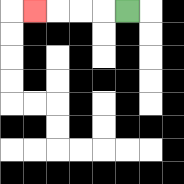{'start': '[5, 0]', 'end': '[1, 0]', 'path_directions': 'L,L,L,L', 'path_coordinates': '[[5, 0], [4, 0], [3, 0], [2, 0], [1, 0]]'}